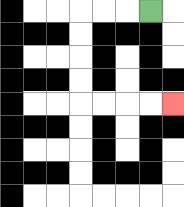{'start': '[6, 0]', 'end': '[7, 4]', 'path_directions': 'L,L,L,D,D,D,D,R,R,R,R', 'path_coordinates': '[[6, 0], [5, 0], [4, 0], [3, 0], [3, 1], [3, 2], [3, 3], [3, 4], [4, 4], [5, 4], [6, 4], [7, 4]]'}